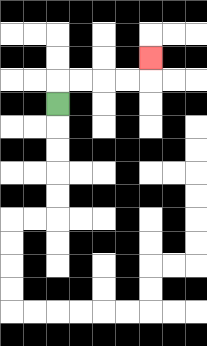{'start': '[2, 4]', 'end': '[6, 2]', 'path_directions': 'U,R,R,R,R,U', 'path_coordinates': '[[2, 4], [2, 3], [3, 3], [4, 3], [5, 3], [6, 3], [6, 2]]'}